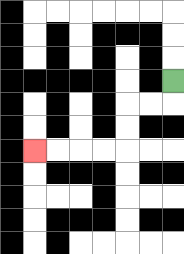{'start': '[7, 3]', 'end': '[1, 6]', 'path_directions': 'D,L,L,D,D,L,L,L,L', 'path_coordinates': '[[7, 3], [7, 4], [6, 4], [5, 4], [5, 5], [5, 6], [4, 6], [3, 6], [2, 6], [1, 6]]'}